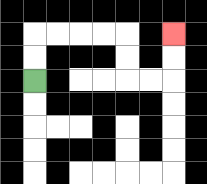{'start': '[1, 3]', 'end': '[7, 1]', 'path_directions': 'U,U,R,R,R,R,D,D,R,R,U,U', 'path_coordinates': '[[1, 3], [1, 2], [1, 1], [2, 1], [3, 1], [4, 1], [5, 1], [5, 2], [5, 3], [6, 3], [7, 3], [7, 2], [7, 1]]'}